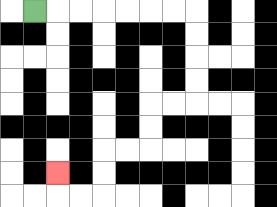{'start': '[1, 0]', 'end': '[2, 7]', 'path_directions': 'R,R,R,R,R,R,R,D,D,D,D,L,L,D,D,L,L,D,D,L,L,U', 'path_coordinates': '[[1, 0], [2, 0], [3, 0], [4, 0], [5, 0], [6, 0], [7, 0], [8, 0], [8, 1], [8, 2], [8, 3], [8, 4], [7, 4], [6, 4], [6, 5], [6, 6], [5, 6], [4, 6], [4, 7], [4, 8], [3, 8], [2, 8], [2, 7]]'}